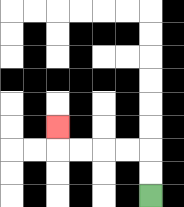{'start': '[6, 8]', 'end': '[2, 5]', 'path_directions': 'U,U,L,L,L,L,U', 'path_coordinates': '[[6, 8], [6, 7], [6, 6], [5, 6], [4, 6], [3, 6], [2, 6], [2, 5]]'}